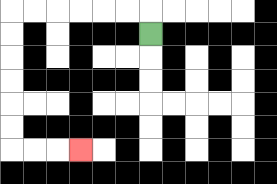{'start': '[6, 1]', 'end': '[3, 6]', 'path_directions': 'U,L,L,L,L,L,L,D,D,D,D,D,D,R,R,R', 'path_coordinates': '[[6, 1], [6, 0], [5, 0], [4, 0], [3, 0], [2, 0], [1, 0], [0, 0], [0, 1], [0, 2], [0, 3], [0, 4], [0, 5], [0, 6], [1, 6], [2, 6], [3, 6]]'}